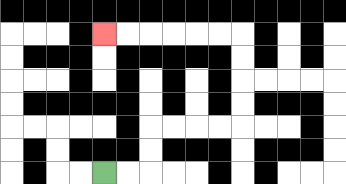{'start': '[4, 7]', 'end': '[4, 1]', 'path_directions': 'R,R,U,U,R,R,R,R,U,U,U,U,L,L,L,L,L,L', 'path_coordinates': '[[4, 7], [5, 7], [6, 7], [6, 6], [6, 5], [7, 5], [8, 5], [9, 5], [10, 5], [10, 4], [10, 3], [10, 2], [10, 1], [9, 1], [8, 1], [7, 1], [6, 1], [5, 1], [4, 1]]'}